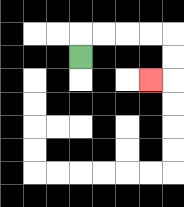{'start': '[3, 2]', 'end': '[6, 3]', 'path_directions': 'U,R,R,R,R,D,D,L', 'path_coordinates': '[[3, 2], [3, 1], [4, 1], [5, 1], [6, 1], [7, 1], [7, 2], [7, 3], [6, 3]]'}